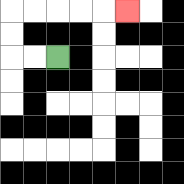{'start': '[2, 2]', 'end': '[5, 0]', 'path_directions': 'L,L,U,U,R,R,R,R,R', 'path_coordinates': '[[2, 2], [1, 2], [0, 2], [0, 1], [0, 0], [1, 0], [2, 0], [3, 0], [4, 0], [5, 0]]'}